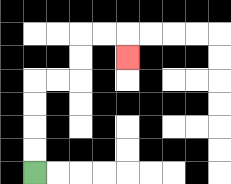{'start': '[1, 7]', 'end': '[5, 2]', 'path_directions': 'U,U,U,U,R,R,U,U,R,R,D', 'path_coordinates': '[[1, 7], [1, 6], [1, 5], [1, 4], [1, 3], [2, 3], [3, 3], [3, 2], [3, 1], [4, 1], [5, 1], [5, 2]]'}